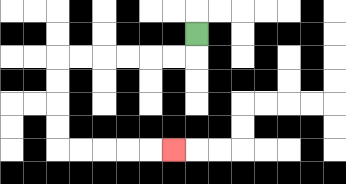{'start': '[8, 1]', 'end': '[7, 6]', 'path_directions': 'D,L,L,L,L,L,L,D,D,D,D,R,R,R,R,R', 'path_coordinates': '[[8, 1], [8, 2], [7, 2], [6, 2], [5, 2], [4, 2], [3, 2], [2, 2], [2, 3], [2, 4], [2, 5], [2, 6], [3, 6], [4, 6], [5, 6], [6, 6], [7, 6]]'}